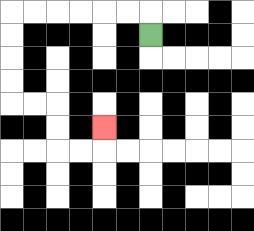{'start': '[6, 1]', 'end': '[4, 5]', 'path_directions': 'U,L,L,L,L,L,L,D,D,D,D,R,R,D,D,R,R,U', 'path_coordinates': '[[6, 1], [6, 0], [5, 0], [4, 0], [3, 0], [2, 0], [1, 0], [0, 0], [0, 1], [0, 2], [0, 3], [0, 4], [1, 4], [2, 4], [2, 5], [2, 6], [3, 6], [4, 6], [4, 5]]'}